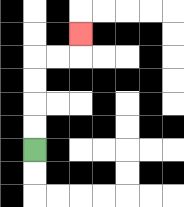{'start': '[1, 6]', 'end': '[3, 1]', 'path_directions': 'U,U,U,U,R,R,U', 'path_coordinates': '[[1, 6], [1, 5], [1, 4], [1, 3], [1, 2], [2, 2], [3, 2], [3, 1]]'}